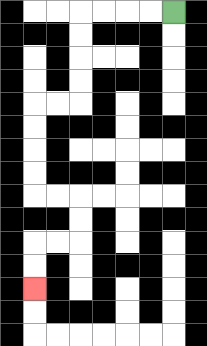{'start': '[7, 0]', 'end': '[1, 12]', 'path_directions': 'L,L,L,L,D,D,D,D,L,L,D,D,D,D,R,R,D,D,L,L,D,D', 'path_coordinates': '[[7, 0], [6, 0], [5, 0], [4, 0], [3, 0], [3, 1], [3, 2], [3, 3], [3, 4], [2, 4], [1, 4], [1, 5], [1, 6], [1, 7], [1, 8], [2, 8], [3, 8], [3, 9], [3, 10], [2, 10], [1, 10], [1, 11], [1, 12]]'}